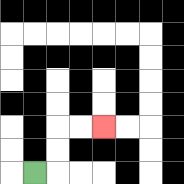{'start': '[1, 7]', 'end': '[4, 5]', 'path_directions': 'R,U,U,R,R', 'path_coordinates': '[[1, 7], [2, 7], [2, 6], [2, 5], [3, 5], [4, 5]]'}